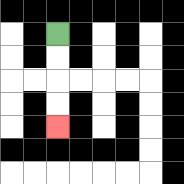{'start': '[2, 1]', 'end': '[2, 5]', 'path_directions': 'D,D,D,D', 'path_coordinates': '[[2, 1], [2, 2], [2, 3], [2, 4], [2, 5]]'}